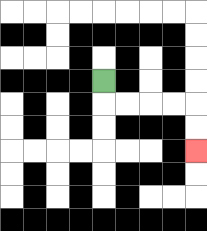{'start': '[4, 3]', 'end': '[8, 6]', 'path_directions': 'D,R,R,R,R,D,D', 'path_coordinates': '[[4, 3], [4, 4], [5, 4], [6, 4], [7, 4], [8, 4], [8, 5], [8, 6]]'}